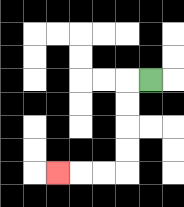{'start': '[6, 3]', 'end': '[2, 7]', 'path_directions': 'L,D,D,D,D,L,L,L', 'path_coordinates': '[[6, 3], [5, 3], [5, 4], [5, 5], [5, 6], [5, 7], [4, 7], [3, 7], [2, 7]]'}